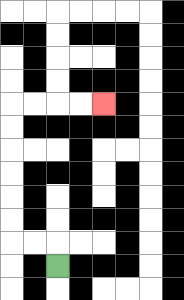{'start': '[2, 11]', 'end': '[4, 4]', 'path_directions': 'U,L,L,U,U,U,U,U,U,R,R,R,R', 'path_coordinates': '[[2, 11], [2, 10], [1, 10], [0, 10], [0, 9], [0, 8], [0, 7], [0, 6], [0, 5], [0, 4], [1, 4], [2, 4], [3, 4], [4, 4]]'}